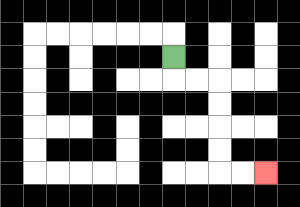{'start': '[7, 2]', 'end': '[11, 7]', 'path_directions': 'D,R,R,D,D,D,D,R,R', 'path_coordinates': '[[7, 2], [7, 3], [8, 3], [9, 3], [9, 4], [9, 5], [9, 6], [9, 7], [10, 7], [11, 7]]'}